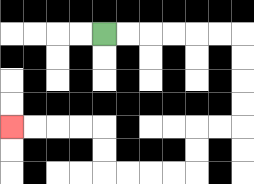{'start': '[4, 1]', 'end': '[0, 5]', 'path_directions': 'R,R,R,R,R,R,D,D,D,D,L,L,D,D,L,L,L,L,U,U,L,L,L,L', 'path_coordinates': '[[4, 1], [5, 1], [6, 1], [7, 1], [8, 1], [9, 1], [10, 1], [10, 2], [10, 3], [10, 4], [10, 5], [9, 5], [8, 5], [8, 6], [8, 7], [7, 7], [6, 7], [5, 7], [4, 7], [4, 6], [4, 5], [3, 5], [2, 5], [1, 5], [0, 5]]'}